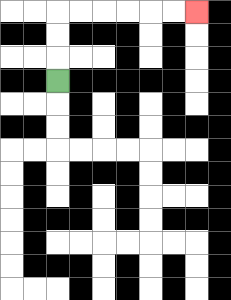{'start': '[2, 3]', 'end': '[8, 0]', 'path_directions': 'U,U,U,R,R,R,R,R,R', 'path_coordinates': '[[2, 3], [2, 2], [2, 1], [2, 0], [3, 0], [4, 0], [5, 0], [6, 0], [7, 0], [8, 0]]'}